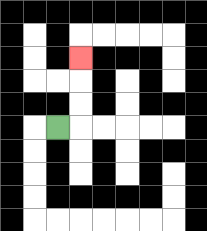{'start': '[2, 5]', 'end': '[3, 2]', 'path_directions': 'R,U,U,U', 'path_coordinates': '[[2, 5], [3, 5], [3, 4], [3, 3], [3, 2]]'}